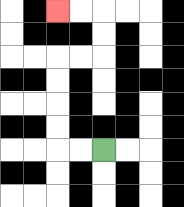{'start': '[4, 6]', 'end': '[2, 0]', 'path_directions': 'L,L,U,U,U,U,R,R,U,U,L,L', 'path_coordinates': '[[4, 6], [3, 6], [2, 6], [2, 5], [2, 4], [2, 3], [2, 2], [3, 2], [4, 2], [4, 1], [4, 0], [3, 0], [2, 0]]'}